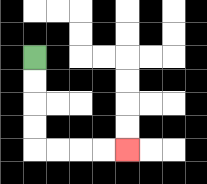{'start': '[1, 2]', 'end': '[5, 6]', 'path_directions': 'D,D,D,D,R,R,R,R', 'path_coordinates': '[[1, 2], [1, 3], [1, 4], [1, 5], [1, 6], [2, 6], [3, 6], [4, 6], [5, 6]]'}